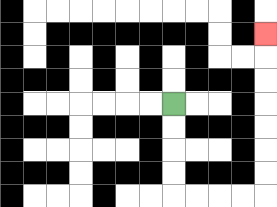{'start': '[7, 4]', 'end': '[11, 1]', 'path_directions': 'D,D,D,D,R,R,R,R,U,U,U,U,U,U,U', 'path_coordinates': '[[7, 4], [7, 5], [7, 6], [7, 7], [7, 8], [8, 8], [9, 8], [10, 8], [11, 8], [11, 7], [11, 6], [11, 5], [11, 4], [11, 3], [11, 2], [11, 1]]'}